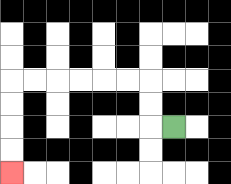{'start': '[7, 5]', 'end': '[0, 7]', 'path_directions': 'L,U,U,L,L,L,L,L,L,D,D,D,D', 'path_coordinates': '[[7, 5], [6, 5], [6, 4], [6, 3], [5, 3], [4, 3], [3, 3], [2, 3], [1, 3], [0, 3], [0, 4], [0, 5], [0, 6], [0, 7]]'}